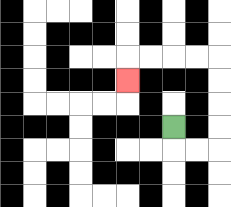{'start': '[7, 5]', 'end': '[5, 3]', 'path_directions': 'D,R,R,U,U,U,U,L,L,L,L,D', 'path_coordinates': '[[7, 5], [7, 6], [8, 6], [9, 6], [9, 5], [9, 4], [9, 3], [9, 2], [8, 2], [7, 2], [6, 2], [5, 2], [5, 3]]'}